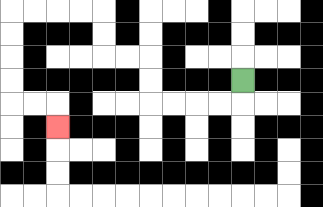{'start': '[10, 3]', 'end': '[2, 5]', 'path_directions': 'D,L,L,L,L,U,U,L,L,U,U,L,L,L,L,D,D,D,D,R,R,D', 'path_coordinates': '[[10, 3], [10, 4], [9, 4], [8, 4], [7, 4], [6, 4], [6, 3], [6, 2], [5, 2], [4, 2], [4, 1], [4, 0], [3, 0], [2, 0], [1, 0], [0, 0], [0, 1], [0, 2], [0, 3], [0, 4], [1, 4], [2, 4], [2, 5]]'}